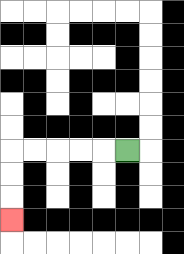{'start': '[5, 6]', 'end': '[0, 9]', 'path_directions': 'L,L,L,L,L,D,D,D', 'path_coordinates': '[[5, 6], [4, 6], [3, 6], [2, 6], [1, 6], [0, 6], [0, 7], [0, 8], [0, 9]]'}